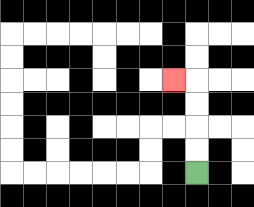{'start': '[8, 7]', 'end': '[7, 3]', 'path_directions': 'U,U,U,U,L', 'path_coordinates': '[[8, 7], [8, 6], [8, 5], [8, 4], [8, 3], [7, 3]]'}